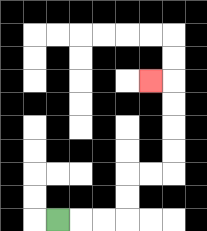{'start': '[2, 9]', 'end': '[6, 3]', 'path_directions': 'R,R,R,U,U,R,R,U,U,U,U,L', 'path_coordinates': '[[2, 9], [3, 9], [4, 9], [5, 9], [5, 8], [5, 7], [6, 7], [7, 7], [7, 6], [7, 5], [7, 4], [7, 3], [6, 3]]'}